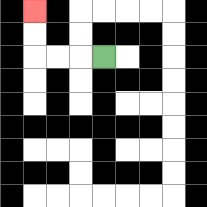{'start': '[4, 2]', 'end': '[1, 0]', 'path_directions': 'L,L,L,U,U', 'path_coordinates': '[[4, 2], [3, 2], [2, 2], [1, 2], [1, 1], [1, 0]]'}